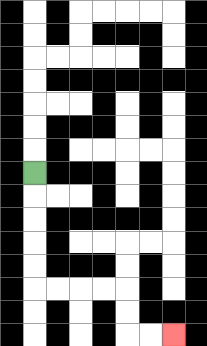{'start': '[1, 7]', 'end': '[7, 14]', 'path_directions': 'D,D,D,D,D,R,R,R,R,D,D,R,R', 'path_coordinates': '[[1, 7], [1, 8], [1, 9], [1, 10], [1, 11], [1, 12], [2, 12], [3, 12], [4, 12], [5, 12], [5, 13], [5, 14], [6, 14], [7, 14]]'}